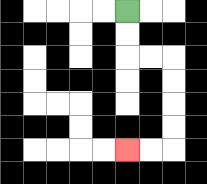{'start': '[5, 0]', 'end': '[5, 6]', 'path_directions': 'D,D,R,R,D,D,D,D,L,L', 'path_coordinates': '[[5, 0], [5, 1], [5, 2], [6, 2], [7, 2], [7, 3], [7, 4], [7, 5], [7, 6], [6, 6], [5, 6]]'}